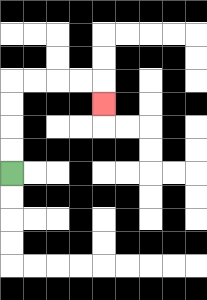{'start': '[0, 7]', 'end': '[4, 4]', 'path_directions': 'U,U,U,U,R,R,R,R,D', 'path_coordinates': '[[0, 7], [0, 6], [0, 5], [0, 4], [0, 3], [1, 3], [2, 3], [3, 3], [4, 3], [4, 4]]'}